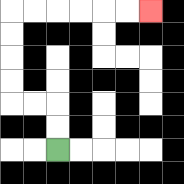{'start': '[2, 6]', 'end': '[6, 0]', 'path_directions': 'U,U,L,L,U,U,U,U,R,R,R,R,R,R', 'path_coordinates': '[[2, 6], [2, 5], [2, 4], [1, 4], [0, 4], [0, 3], [0, 2], [0, 1], [0, 0], [1, 0], [2, 0], [3, 0], [4, 0], [5, 0], [6, 0]]'}